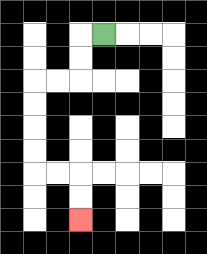{'start': '[4, 1]', 'end': '[3, 9]', 'path_directions': 'L,D,D,L,L,D,D,D,D,R,R,D,D', 'path_coordinates': '[[4, 1], [3, 1], [3, 2], [3, 3], [2, 3], [1, 3], [1, 4], [1, 5], [1, 6], [1, 7], [2, 7], [3, 7], [3, 8], [3, 9]]'}